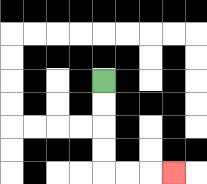{'start': '[4, 3]', 'end': '[7, 7]', 'path_directions': 'D,D,D,D,R,R,R', 'path_coordinates': '[[4, 3], [4, 4], [4, 5], [4, 6], [4, 7], [5, 7], [6, 7], [7, 7]]'}